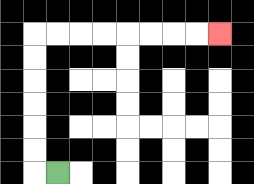{'start': '[2, 7]', 'end': '[9, 1]', 'path_directions': 'L,U,U,U,U,U,U,R,R,R,R,R,R,R,R', 'path_coordinates': '[[2, 7], [1, 7], [1, 6], [1, 5], [1, 4], [1, 3], [1, 2], [1, 1], [2, 1], [3, 1], [4, 1], [5, 1], [6, 1], [7, 1], [8, 1], [9, 1]]'}